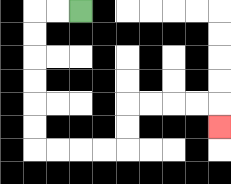{'start': '[3, 0]', 'end': '[9, 5]', 'path_directions': 'L,L,D,D,D,D,D,D,R,R,R,R,U,U,R,R,R,R,D', 'path_coordinates': '[[3, 0], [2, 0], [1, 0], [1, 1], [1, 2], [1, 3], [1, 4], [1, 5], [1, 6], [2, 6], [3, 6], [4, 6], [5, 6], [5, 5], [5, 4], [6, 4], [7, 4], [8, 4], [9, 4], [9, 5]]'}